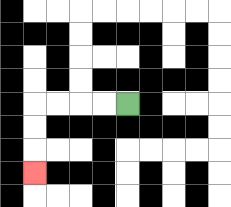{'start': '[5, 4]', 'end': '[1, 7]', 'path_directions': 'L,L,L,L,D,D,D', 'path_coordinates': '[[5, 4], [4, 4], [3, 4], [2, 4], [1, 4], [1, 5], [1, 6], [1, 7]]'}